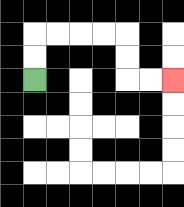{'start': '[1, 3]', 'end': '[7, 3]', 'path_directions': 'U,U,R,R,R,R,D,D,R,R', 'path_coordinates': '[[1, 3], [1, 2], [1, 1], [2, 1], [3, 1], [4, 1], [5, 1], [5, 2], [5, 3], [6, 3], [7, 3]]'}